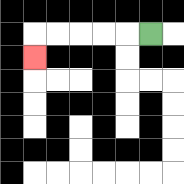{'start': '[6, 1]', 'end': '[1, 2]', 'path_directions': 'L,L,L,L,L,D', 'path_coordinates': '[[6, 1], [5, 1], [4, 1], [3, 1], [2, 1], [1, 1], [1, 2]]'}